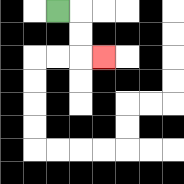{'start': '[2, 0]', 'end': '[4, 2]', 'path_directions': 'R,D,D,R', 'path_coordinates': '[[2, 0], [3, 0], [3, 1], [3, 2], [4, 2]]'}